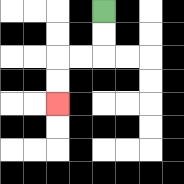{'start': '[4, 0]', 'end': '[2, 4]', 'path_directions': 'D,D,L,L,D,D', 'path_coordinates': '[[4, 0], [4, 1], [4, 2], [3, 2], [2, 2], [2, 3], [2, 4]]'}